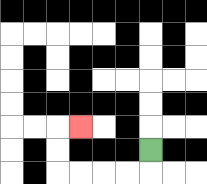{'start': '[6, 6]', 'end': '[3, 5]', 'path_directions': 'D,L,L,L,L,U,U,R', 'path_coordinates': '[[6, 6], [6, 7], [5, 7], [4, 7], [3, 7], [2, 7], [2, 6], [2, 5], [3, 5]]'}